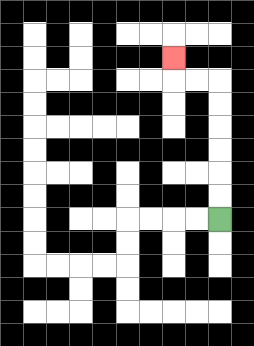{'start': '[9, 9]', 'end': '[7, 2]', 'path_directions': 'U,U,U,U,U,U,L,L,U', 'path_coordinates': '[[9, 9], [9, 8], [9, 7], [9, 6], [9, 5], [9, 4], [9, 3], [8, 3], [7, 3], [7, 2]]'}